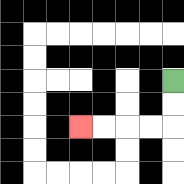{'start': '[7, 3]', 'end': '[3, 5]', 'path_directions': 'D,D,L,L,L,L', 'path_coordinates': '[[7, 3], [7, 4], [7, 5], [6, 5], [5, 5], [4, 5], [3, 5]]'}